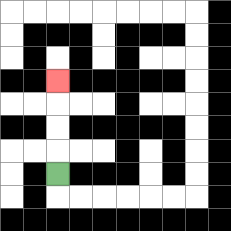{'start': '[2, 7]', 'end': '[2, 3]', 'path_directions': 'U,U,U,U', 'path_coordinates': '[[2, 7], [2, 6], [2, 5], [2, 4], [2, 3]]'}